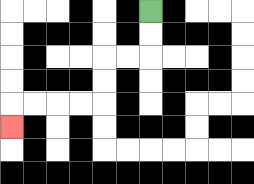{'start': '[6, 0]', 'end': '[0, 5]', 'path_directions': 'D,D,L,L,D,D,L,L,L,L,D', 'path_coordinates': '[[6, 0], [6, 1], [6, 2], [5, 2], [4, 2], [4, 3], [4, 4], [3, 4], [2, 4], [1, 4], [0, 4], [0, 5]]'}